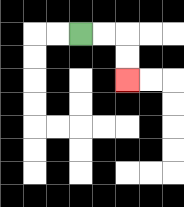{'start': '[3, 1]', 'end': '[5, 3]', 'path_directions': 'R,R,D,D', 'path_coordinates': '[[3, 1], [4, 1], [5, 1], [5, 2], [5, 3]]'}